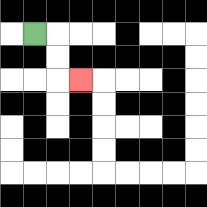{'start': '[1, 1]', 'end': '[3, 3]', 'path_directions': 'R,D,D,R', 'path_coordinates': '[[1, 1], [2, 1], [2, 2], [2, 3], [3, 3]]'}